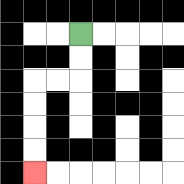{'start': '[3, 1]', 'end': '[1, 7]', 'path_directions': 'D,D,L,L,D,D,D,D', 'path_coordinates': '[[3, 1], [3, 2], [3, 3], [2, 3], [1, 3], [1, 4], [1, 5], [1, 6], [1, 7]]'}